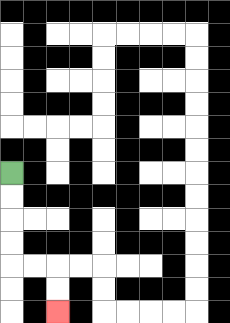{'start': '[0, 7]', 'end': '[2, 13]', 'path_directions': 'D,D,D,D,R,R,D,D', 'path_coordinates': '[[0, 7], [0, 8], [0, 9], [0, 10], [0, 11], [1, 11], [2, 11], [2, 12], [2, 13]]'}